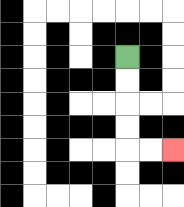{'start': '[5, 2]', 'end': '[7, 6]', 'path_directions': 'D,D,D,D,R,R', 'path_coordinates': '[[5, 2], [5, 3], [5, 4], [5, 5], [5, 6], [6, 6], [7, 6]]'}